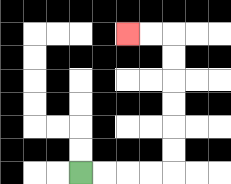{'start': '[3, 7]', 'end': '[5, 1]', 'path_directions': 'R,R,R,R,U,U,U,U,U,U,L,L', 'path_coordinates': '[[3, 7], [4, 7], [5, 7], [6, 7], [7, 7], [7, 6], [7, 5], [7, 4], [7, 3], [7, 2], [7, 1], [6, 1], [5, 1]]'}